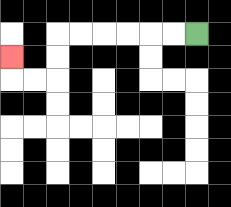{'start': '[8, 1]', 'end': '[0, 2]', 'path_directions': 'L,L,L,L,L,L,D,D,L,L,U', 'path_coordinates': '[[8, 1], [7, 1], [6, 1], [5, 1], [4, 1], [3, 1], [2, 1], [2, 2], [2, 3], [1, 3], [0, 3], [0, 2]]'}